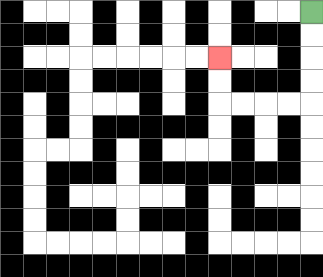{'start': '[13, 0]', 'end': '[9, 2]', 'path_directions': 'D,D,D,D,L,L,L,L,U,U', 'path_coordinates': '[[13, 0], [13, 1], [13, 2], [13, 3], [13, 4], [12, 4], [11, 4], [10, 4], [9, 4], [9, 3], [9, 2]]'}